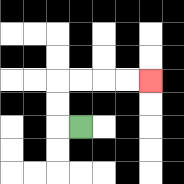{'start': '[3, 5]', 'end': '[6, 3]', 'path_directions': 'L,U,U,R,R,R,R', 'path_coordinates': '[[3, 5], [2, 5], [2, 4], [2, 3], [3, 3], [4, 3], [5, 3], [6, 3]]'}